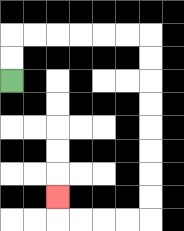{'start': '[0, 3]', 'end': '[2, 8]', 'path_directions': 'U,U,R,R,R,R,R,R,D,D,D,D,D,D,D,D,L,L,L,L,U', 'path_coordinates': '[[0, 3], [0, 2], [0, 1], [1, 1], [2, 1], [3, 1], [4, 1], [5, 1], [6, 1], [6, 2], [6, 3], [6, 4], [6, 5], [6, 6], [6, 7], [6, 8], [6, 9], [5, 9], [4, 9], [3, 9], [2, 9], [2, 8]]'}